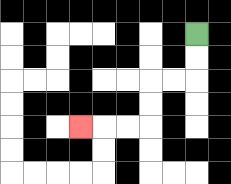{'start': '[8, 1]', 'end': '[3, 5]', 'path_directions': 'D,D,L,L,D,D,L,L,L', 'path_coordinates': '[[8, 1], [8, 2], [8, 3], [7, 3], [6, 3], [6, 4], [6, 5], [5, 5], [4, 5], [3, 5]]'}